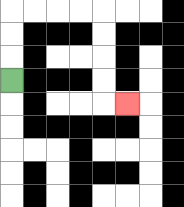{'start': '[0, 3]', 'end': '[5, 4]', 'path_directions': 'U,U,U,R,R,R,R,D,D,D,D,R', 'path_coordinates': '[[0, 3], [0, 2], [0, 1], [0, 0], [1, 0], [2, 0], [3, 0], [4, 0], [4, 1], [4, 2], [4, 3], [4, 4], [5, 4]]'}